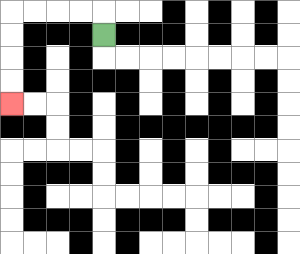{'start': '[4, 1]', 'end': '[0, 4]', 'path_directions': 'U,L,L,L,L,D,D,D,D', 'path_coordinates': '[[4, 1], [4, 0], [3, 0], [2, 0], [1, 0], [0, 0], [0, 1], [0, 2], [0, 3], [0, 4]]'}